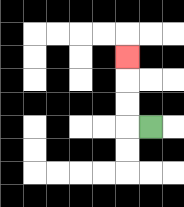{'start': '[6, 5]', 'end': '[5, 2]', 'path_directions': 'L,U,U,U', 'path_coordinates': '[[6, 5], [5, 5], [5, 4], [5, 3], [5, 2]]'}